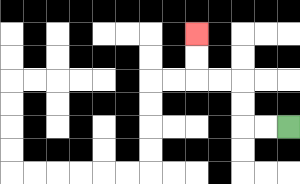{'start': '[12, 5]', 'end': '[8, 1]', 'path_directions': 'L,L,U,U,L,L,U,U', 'path_coordinates': '[[12, 5], [11, 5], [10, 5], [10, 4], [10, 3], [9, 3], [8, 3], [8, 2], [8, 1]]'}